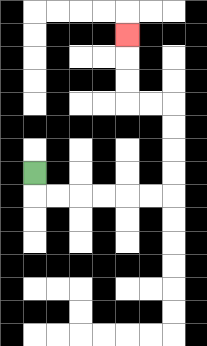{'start': '[1, 7]', 'end': '[5, 1]', 'path_directions': 'D,R,R,R,R,R,R,U,U,U,U,L,L,U,U,U', 'path_coordinates': '[[1, 7], [1, 8], [2, 8], [3, 8], [4, 8], [5, 8], [6, 8], [7, 8], [7, 7], [7, 6], [7, 5], [7, 4], [6, 4], [5, 4], [5, 3], [5, 2], [5, 1]]'}